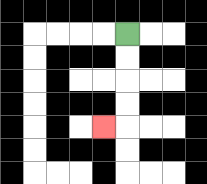{'start': '[5, 1]', 'end': '[4, 5]', 'path_directions': 'D,D,D,D,L', 'path_coordinates': '[[5, 1], [5, 2], [5, 3], [5, 4], [5, 5], [4, 5]]'}